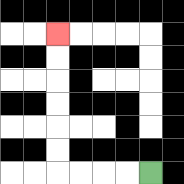{'start': '[6, 7]', 'end': '[2, 1]', 'path_directions': 'L,L,L,L,U,U,U,U,U,U', 'path_coordinates': '[[6, 7], [5, 7], [4, 7], [3, 7], [2, 7], [2, 6], [2, 5], [2, 4], [2, 3], [2, 2], [2, 1]]'}